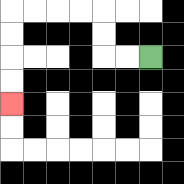{'start': '[6, 2]', 'end': '[0, 4]', 'path_directions': 'L,L,U,U,L,L,L,L,D,D,D,D', 'path_coordinates': '[[6, 2], [5, 2], [4, 2], [4, 1], [4, 0], [3, 0], [2, 0], [1, 0], [0, 0], [0, 1], [0, 2], [0, 3], [0, 4]]'}